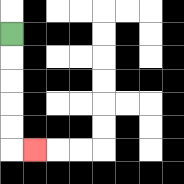{'start': '[0, 1]', 'end': '[1, 6]', 'path_directions': 'D,D,D,D,D,R', 'path_coordinates': '[[0, 1], [0, 2], [0, 3], [0, 4], [0, 5], [0, 6], [1, 6]]'}